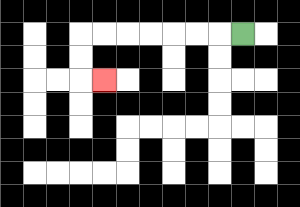{'start': '[10, 1]', 'end': '[4, 3]', 'path_directions': 'L,L,L,L,L,L,L,D,D,R', 'path_coordinates': '[[10, 1], [9, 1], [8, 1], [7, 1], [6, 1], [5, 1], [4, 1], [3, 1], [3, 2], [3, 3], [4, 3]]'}